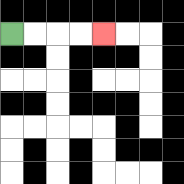{'start': '[0, 1]', 'end': '[4, 1]', 'path_directions': 'R,R,R,R', 'path_coordinates': '[[0, 1], [1, 1], [2, 1], [3, 1], [4, 1]]'}